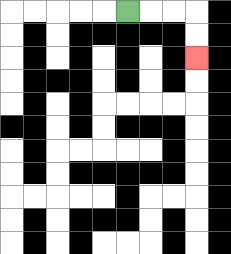{'start': '[5, 0]', 'end': '[8, 2]', 'path_directions': 'R,R,R,D,D', 'path_coordinates': '[[5, 0], [6, 0], [7, 0], [8, 0], [8, 1], [8, 2]]'}